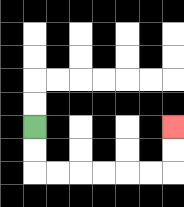{'start': '[1, 5]', 'end': '[7, 5]', 'path_directions': 'D,D,R,R,R,R,R,R,U,U', 'path_coordinates': '[[1, 5], [1, 6], [1, 7], [2, 7], [3, 7], [4, 7], [5, 7], [6, 7], [7, 7], [7, 6], [7, 5]]'}